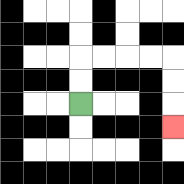{'start': '[3, 4]', 'end': '[7, 5]', 'path_directions': 'U,U,R,R,R,R,D,D,D', 'path_coordinates': '[[3, 4], [3, 3], [3, 2], [4, 2], [5, 2], [6, 2], [7, 2], [7, 3], [7, 4], [7, 5]]'}